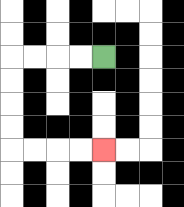{'start': '[4, 2]', 'end': '[4, 6]', 'path_directions': 'L,L,L,L,D,D,D,D,R,R,R,R', 'path_coordinates': '[[4, 2], [3, 2], [2, 2], [1, 2], [0, 2], [0, 3], [0, 4], [0, 5], [0, 6], [1, 6], [2, 6], [3, 6], [4, 6]]'}